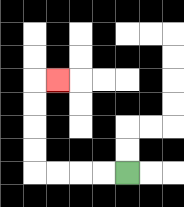{'start': '[5, 7]', 'end': '[2, 3]', 'path_directions': 'L,L,L,L,U,U,U,U,R', 'path_coordinates': '[[5, 7], [4, 7], [3, 7], [2, 7], [1, 7], [1, 6], [1, 5], [1, 4], [1, 3], [2, 3]]'}